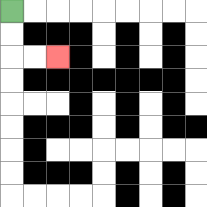{'start': '[0, 0]', 'end': '[2, 2]', 'path_directions': 'D,D,R,R', 'path_coordinates': '[[0, 0], [0, 1], [0, 2], [1, 2], [2, 2]]'}